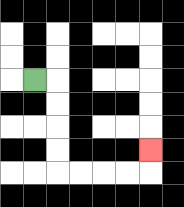{'start': '[1, 3]', 'end': '[6, 6]', 'path_directions': 'R,D,D,D,D,R,R,R,R,U', 'path_coordinates': '[[1, 3], [2, 3], [2, 4], [2, 5], [2, 6], [2, 7], [3, 7], [4, 7], [5, 7], [6, 7], [6, 6]]'}